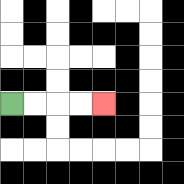{'start': '[0, 4]', 'end': '[4, 4]', 'path_directions': 'R,R,R,R', 'path_coordinates': '[[0, 4], [1, 4], [2, 4], [3, 4], [4, 4]]'}